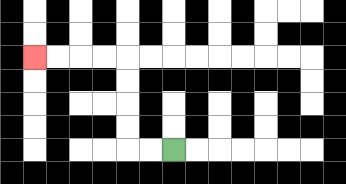{'start': '[7, 6]', 'end': '[1, 2]', 'path_directions': 'L,L,U,U,U,U,L,L,L,L', 'path_coordinates': '[[7, 6], [6, 6], [5, 6], [5, 5], [5, 4], [5, 3], [5, 2], [4, 2], [3, 2], [2, 2], [1, 2]]'}